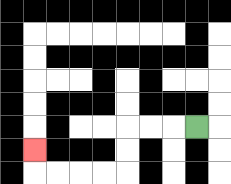{'start': '[8, 5]', 'end': '[1, 6]', 'path_directions': 'L,L,L,D,D,L,L,L,L,U', 'path_coordinates': '[[8, 5], [7, 5], [6, 5], [5, 5], [5, 6], [5, 7], [4, 7], [3, 7], [2, 7], [1, 7], [1, 6]]'}